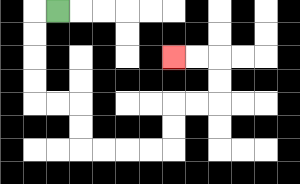{'start': '[2, 0]', 'end': '[7, 2]', 'path_directions': 'L,D,D,D,D,R,R,D,D,R,R,R,R,U,U,R,R,U,U,L,L', 'path_coordinates': '[[2, 0], [1, 0], [1, 1], [1, 2], [1, 3], [1, 4], [2, 4], [3, 4], [3, 5], [3, 6], [4, 6], [5, 6], [6, 6], [7, 6], [7, 5], [7, 4], [8, 4], [9, 4], [9, 3], [9, 2], [8, 2], [7, 2]]'}